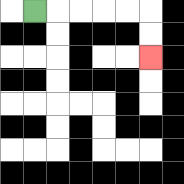{'start': '[1, 0]', 'end': '[6, 2]', 'path_directions': 'R,R,R,R,R,D,D', 'path_coordinates': '[[1, 0], [2, 0], [3, 0], [4, 0], [5, 0], [6, 0], [6, 1], [6, 2]]'}